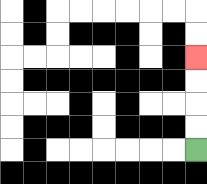{'start': '[8, 6]', 'end': '[8, 2]', 'path_directions': 'U,U,U,U', 'path_coordinates': '[[8, 6], [8, 5], [8, 4], [8, 3], [8, 2]]'}